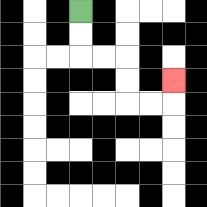{'start': '[3, 0]', 'end': '[7, 3]', 'path_directions': 'D,D,R,R,D,D,R,R,U', 'path_coordinates': '[[3, 0], [3, 1], [3, 2], [4, 2], [5, 2], [5, 3], [5, 4], [6, 4], [7, 4], [7, 3]]'}